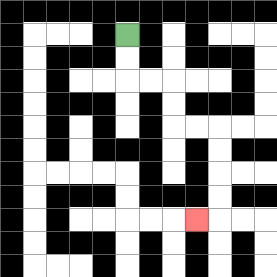{'start': '[5, 1]', 'end': '[8, 9]', 'path_directions': 'D,D,R,R,D,D,R,R,D,D,D,D,L', 'path_coordinates': '[[5, 1], [5, 2], [5, 3], [6, 3], [7, 3], [7, 4], [7, 5], [8, 5], [9, 5], [9, 6], [9, 7], [9, 8], [9, 9], [8, 9]]'}